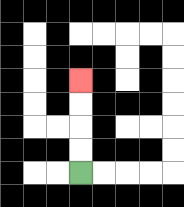{'start': '[3, 7]', 'end': '[3, 3]', 'path_directions': 'U,U,U,U', 'path_coordinates': '[[3, 7], [3, 6], [3, 5], [3, 4], [3, 3]]'}